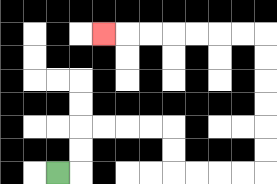{'start': '[2, 7]', 'end': '[4, 1]', 'path_directions': 'R,U,U,R,R,R,R,D,D,R,R,R,R,U,U,U,U,U,U,L,L,L,L,L,L,L', 'path_coordinates': '[[2, 7], [3, 7], [3, 6], [3, 5], [4, 5], [5, 5], [6, 5], [7, 5], [7, 6], [7, 7], [8, 7], [9, 7], [10, 7], [11, 7], [11, 6], [11, 5], [11, 4], [11, 3], [11, 2], [11, 1], [10, 1], [9, 1], [8, 1], [7, 1], [6, 1], [5, 1], [4, 1]]'}